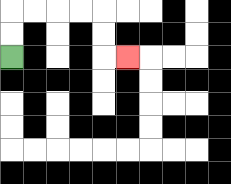{'start': '[0, 2]', 'end': '[5, 2]', 'path_directions': 'U,U,R,R,R,R,D,D,R', 'path_coordinates': '[[0, 2], [0, 1], [0, 0], [1, 0], [2, 0], [3, 0], [4, 0], [4, 1], [4, 2], [5, 2]]'}